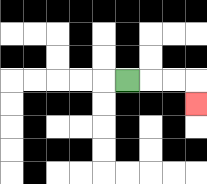{'start': '[5, 3]', 'end': '[8, 4]', 'path_directions': 'R,R,R,D', 'path_coordinates': '[[5, 3], [6, 3], [7, 3], [8, 3], [8, 4]]'}